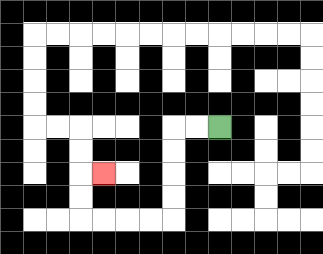{'start': '[9, 5]', 'end': '[4, 7]', 'path_directions': 'L,L,D,D,D,D,L,L,L,L,U,U,R', 'path_coordinates': '[[9, 5], [8, 5], [7, 5], [7, 6], [7, 7], [7, 8], [7, 9], [6, 9], [5, 9], [4, 9], [3, 9], [3, 8], [3, 7], [4, 7]]'}